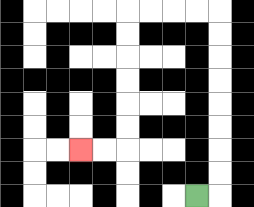{'start': '[8, 8]', 'end': '[3, 6]', 'path_directions': 'R,U,U,U,U,U,U,U,U,L,L,L,L,D,D,D,D,D,D,L,L', 'path_coordinates': '[[8, 8], [9, 8], [9, 7], [9, 6], [9, 5], [9, 4], [9, 3], [9, 2], [9, 1], [9, 0], [8, 0], [7, 0], [6, 0], [5, 0], [5, 1], [5, 2], [5, 3], [5, 4], [5, 5], [5, 6], [4, 6], [3, 6]]'}